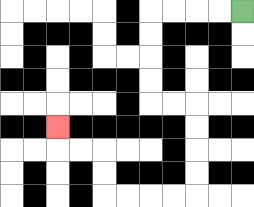{'start': '[10, 0]', 'end': '[2, 5]', 'path_directions': 'L,L,L,L,D,D,D,D,R,R,D,D,D,D,L,L,L,L,U,U,L,L,U', 'path_coordinates': '[[10, 0], [9, 0], [8, 0], [7, 0], [6, 0], [6, 1], [6, 2], [6, 3], [6, 4], [7, 4], [8, 4], [8, 5], [8, 6], [8, 7], [8, 8], [7, 8], [6, 8], [5, 8], [4, 8], [4, 7], [4, 6], [3, 6], [2, 6], [2, 5]]'}